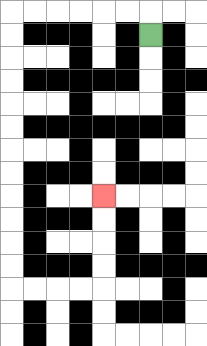{'start': '[6, 1]', 'end': '[4, 8]', 'path_directions': 'U,L,L,L,L,L,L,D,D,D,D,D,D,D,D,D,D,D,D,R,R,R,R,U,U,U,U', 'path_coordinates': '[[6, 1], [6, 0], [5, 0], [4, 0], [3, 0], [2, 0], [1, 0], [0, 0], [0, 1], [0, 2], [0, 3], [0, 4], [0, 5], [0, 6], [0, 7], [0, 8], [0, 9], [0, 10], [0, 11], [0, 12], [1, 12], [2, 12], [3, 12], [4, 12], [4, 11], [4, 10], [4, 9], [4, 8]]'}